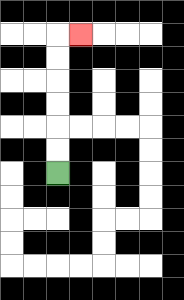{'start': '[2, 7]', 'end': '[3, 1]', 'path_directions': 'U,U,U,U,U,U,R', 'path_coordinates': '[[2, 7], [2, 6], [2, 5], [2, 4], [2, 3], [2, 2], [2, 1], [3, 1]]'}